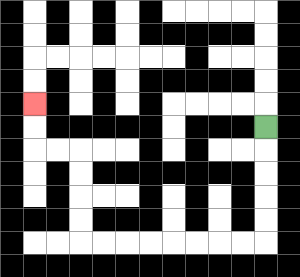{'start': '[11, 5]', 'end': '[1, 4]', 'path_directions': 'D,D,D,D,D,L,L,L,L,L,L,L,L,U,U,U,U,L,L,U,U', 'path_coordinates': '[[11, 5], [11, 6], [11, 7], [11, 8], [11, 9], [11, 10], [10, 10], [9, 10], [8, 10], [7, 10], [6, 10], [5, 10], [4, 10], [3, 10], [3, 9], [3, 8], [3, 7], [3, 6], [2, 6], [1, 6], [1, 5], [1, 4]]'}